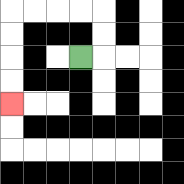{'start': '[3, 2]', 'end': '[0, 4]', 'path_directions': 'R,U,U,L,L,L,L,D,D,D,D', 'path_coordinates': '[[3, 2], [4, 2], [4, 1], [4, 0], [3, 0], [2, 0], [1, 0], [0, 0], [0, 1], [0, 2], [0, 3], [0, 4]]'}